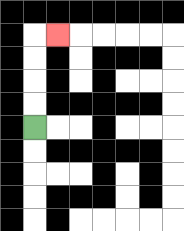{'start': '[1, 5]', 'end': '[2, 1]', 'path_directions': 'U,U,U,U,R', 'path_coordinates': '[[1, 5], [1, 4], [1, 3], [1, 2], [1, 1], [2, 1]]'}